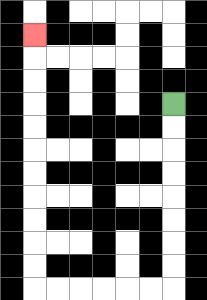{'start': '[7, 4]', 'end': '[1, 1]', 'path_directions': 'D,D,D,D,D,D,D,D,L,L,L,L,L,L,U,U,U,U,U,U,U,U,U,U,U', 'path_coordinates': '[[7, 4], [7, 5], [7, 6], [7, 7], [7, 8], [7, 9], [7, 10], [7, 11], [7, 12], [6, 12], [5, 12], [4, 12], [3, 12], [2, 12], [1, 12], [1, 11], [1, 10], [1, 9], [1, 8], [1, 7], [1, 6], [1, 5], [1, 4], [1, 3], [1, 2], [1, 1]]'}